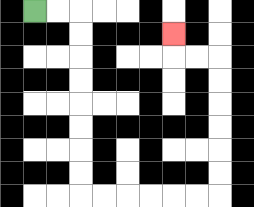{'start': '[1, 0]', 'end': '[7, 1]', 'path_directions': 'R,R,D,D,D,D,D,D,D,D,R,R,R,R,R,R,U,U,U,U,U,U,L,L,U', 'path_coordinates': '[[1, 0], [2, 0], [3, 0], [3, 1], [3, 2], [3, 3], [3, 4], [3, 5], [3, 6], [3, 7], [3, 8], [4, 8], [5, 8], [6, 8], [7, 8], [8, 8], [9, 8], [9, 7], [9, 6], [9, 5], [9, 4], [9, 3], [9, 2], [8, 2], [7, 2], [7, 1]]'}